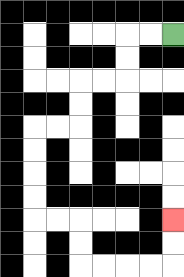{'start': '[7, 1]', 'end': '[7, 9]', 'path_directions': 'L,L,D,D,L,L,D,D,L,L,D,D,D,D,R,R,D,D,R,R,R,R,U,U', 'path_coordinates': '[[7, 1], [6, 1], [5, 1], [5, 2], [5, 3], [4, 3], [3, 3], [3, 4], [3, 5], [2, 5], [1, 5], [1, 6], [1, 7], [1, 8], [1, 9], [2, 9], [3, 9], [3, 10], [3, 11], [4, 11], [5, 11], [6, 11], [7, 11], [7, 10], [7, 9]]'}